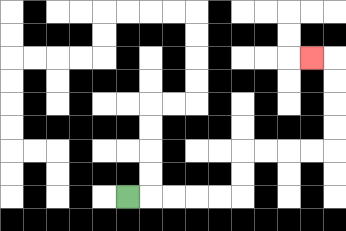{'start': '[5, 8]', 'end': '[13, 2]', 'path_directions': 'R,R,R,R,R,U,U,R,R,R,R,U,U,U,U,L', 'path_coordinates': '[[5, 8], [6, 8], [7, 8], [8, 8], [9, 8], [10, 8], [10, 7], [10, 6], [11, 6], [12, 6], [13, 6], [14, 6], [14, 5], [14, 4], [14, 3], [14, 2], [13, 2]]'}